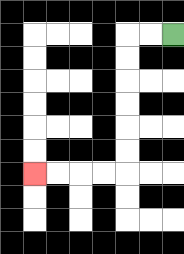{'start': '[7, 1]', 'end': '[1, 7]', 'path_directions': 'L,L,D,D,D,D,D,D,L,L,L,L', 'path_coordinates': '[[7, 1], [6, 1], [5, 1], [5, 2], [5, 3], [5, 4], [5, 5], [5, 6], [5, 7], [4, 7], [3, 7], [2, 7], [1, 7]]'}